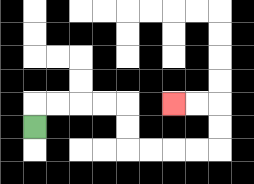{'start': '[1, 5]', 'end': '[7, 4]', 'path_directions': 'U,R,R,R,R,D,D,R,R,R,R,U,U,L,L', 'path_coordinates': '[[1, 5], [1, 4], [2, 4], [3, 4], [4, 4], [5, 4], [5, 5], [5, 6], [6, 6], [7, 6], [8, 6], [9, 6], [9, 5], [9, 4], [8, 4], [7, 4]]'}